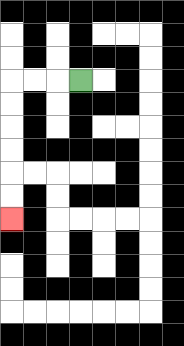{'start': '[3, 3]', 'end': '[0, 9]', 'path_directions': 'L,L,L,D,D,D,D,D,D', 'path_coordinates': '[[3, 3], [2, 3], [1, 3], [0, 3], [0, 4], [0, 5], [0, 6], [0, 7], [0, 8], [0, 9]]'}